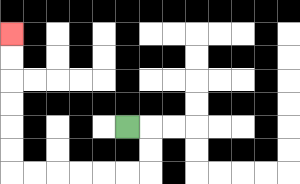{'start': '[5, 5]', 'end': '[0, 1]', 'path_directions': 'R,D,D,L,L,L,L,L,L,U,U,U,U,U,U', 'path_coordinates': '[[5, 5], [6, 5], [6, 6], [6, 7], [5, 7], [4, 7], [3, 7], [2, 7], [1, 7], [0, 7], [0, 6], [0, 5], [0, 4], [0, 3], [0, 2], [0, 1]]'}